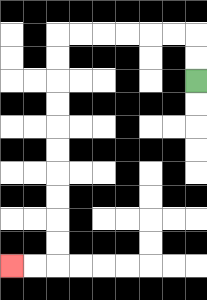{'start': '[8, 3]', 'end': '[0, 11]', 'path_directions': 'U,U,L,L,L,L,L,L,D,D,D,D,D,D,D,D,D,D,L,L', 'path_coordinates': '[[8, 3], [8, 2], [8, 1], [7, 1], [6, 1], [5, 1], [4, 1], [3, 1], [2, 1], [2, 2], [2, 3], [2, 4], [2, 5], [2, 6], [2, 7], [2, 8], [2, 9], [2, 10], [2, 11], [1, 11], [0, 11]]'}